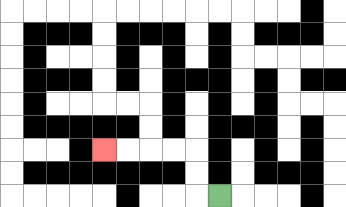{'start': '[9, 8]', 'end': '[4, 6]', 'path_directions': 'L,U,U,L,L,L,L', 'path_coordinates': '[[9, 8], [8, 8], [8, 7], [8, 6], [7, 6], [6, 6], [5, 6], [4, 6]]'}